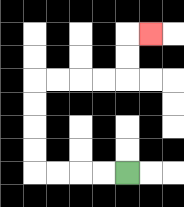{'start': '[5, 7]', 'end': '[6, 1]', 'path_directions': 'L,L,L,L,U,U,U,U,R,R,R,R,U,U,R', 'path_coordinates': '[[5, 7], [4, 7], [3, 7], [2, 7], [1, 7], [1, 6], [1, 5], [1, 4], [1, 3], [2, 3], [3, 3], [4, 3], [5, 3], [5, 2], [5, 1], [6, 1]]'}